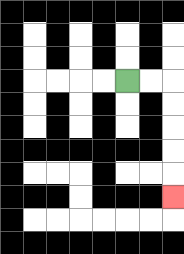{'start': '[5, 3]', 'end': '[7, 8]', 'path_directions': 'R,R,D,D,D,D,D', 'path_coordinates': '[[5, 3], [6, 3], [7, 3], [7, 4], [7, 5], [7, 6], [7, 7], [7, 8]]'}